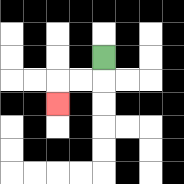{'start': '[4, 2]', 'end': '[2, 4]', 'path_directions': 'D,L,L,D', 'path_coordinates': '[[4, 2], [4, 3], [3, 3], [2, 3], [2, 4]]'}